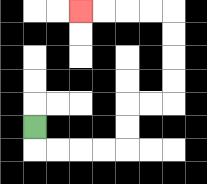{'start': '[1, 5]', 'end': '[3, 0]', 'path_directions': 'D,R,R,R,R,U,U,R,R,U,U,U,U,L,L,L,L', 'path_coordinates': '[[1, 5], [1, 6], [2, 6], [3, 6], [4, 6], [5, 6], [5, 5], [5, 4], [6, 4], [7, 4], [7, 3], [7, 2], [7, 1], [7, 0], [6, 0], [5, 0], [4, 0], [3, 0]]'}